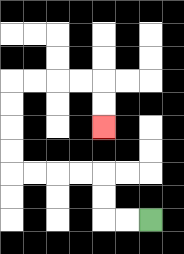{'start': '[6, 9]', 'end': '[4, 5]', 'path_directions': 'L,L,U,U,L,L,L,L,U,U,U,U,R,R,R,R,D,D', 'path_coordinates': '[[6, 9], [5, 9], [4, 9], [4, 8], [4, 7], [3, 7], [2, 7], [1, 7], [0, 7], [0, 6], [0, 5], [0, 4], [0, 3], [1, 3], [2, 3], [3, 3], [4, 3], [4, 4], [4, 5]]'}